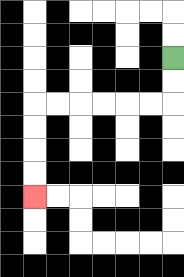{'start': '[7, 2]', 'end': '[1, 8]', 'path_directions': 'D,D,L,L,L,L,L,L,D,D,D,D', 'path_coordinates': '[[7, 2], [7, 3], [7, 4], [6, 4], [5, 4], [4, 4], [3, 4], [2, 4], [1, 4], [1, 5], [1, 6], [1, 7], [1, 8]]'}